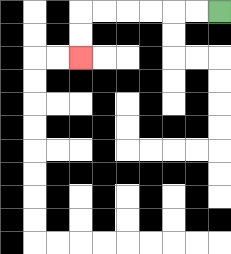{'start': '[9, 0]', 'end': '[3, 2]', 'path_directions': 'L,L,L,L,L,L,D,D', 'path_coordinates': '[[9, 0], [8, 0], [7, 0], [6, 0], [5, 0], [4, 0], [3, 0], [3, 1], [3, 2]]'}